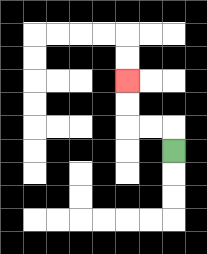{'start': '[7, 6]', 'end': '[5, 3]', 'path_directions': 'U,L,L,U,U', 'path_coordinates': '[[7, 6], [7, 5], [6, 5], [5, 5], [5, 4], [5, 3]]'}